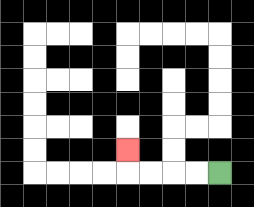{'start': '[9, 7]', 'end': '[5, 6]', 'path_directions': 'L,L,L,L,U', 'path_coordinates': '[[9, 7], [8, 7], [7, 7], [6, 7], [5, 7], [5, 6]]'}